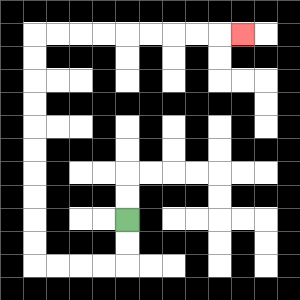{'start': '[5, 9]', 'end': '[10, 1]', 'path_directions': 'D,D,L,L,L,L,U,U,U,U,U,U,U,U,U,U,R,R,R,R,R,R,R,R,R', 'path_coordinates': '[[5, 9], [5, 10], [5, 11], [4, 11], [3, 11], [2, 11], [1, 11], [1, 10], [1, 9], [1, 8], [1, 7], [1, 6], [1, 5], [1, 4], [1, 3], [1, 2], [1, 1], [2, 1], [3, 1], [4, 1], [5, 1], [6, 1], [7, 1], [8, 1], [9, 1], [10, 1]]'}